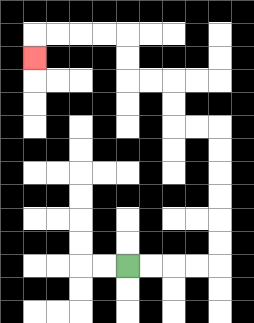{'start': '[5, 11]', 'end': '[1, 2]', 'path_directions': 'R,R,R,R,U,U,U,U,U,U,L,L,U,U,L,L,U,U,L,L,L,L,D', 'path_coordinates': '[[5, 11], [6, 11], [7, 11], [8, 11], [9, 11], [9, 10], [9, 9], [9, 8], [9, 7], [9, 6], [9, 5], [8, 5], [7, 5], [7, 4], [7, 3], [6, 3], [5, 3], [5, 2], [5, 1], [4, 1], [3, 1], [2, 1], [1, 1], [1, 2]]'}